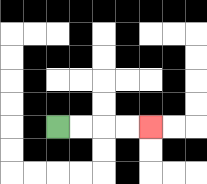{'start': '[2, 5]', 'end': '[6, 5]', 'path_directions': 'R,R,R,R', 'path_coordinates': '[[2, 5], [3, 5], [4, 5], [5, 5], [6, 5]]'}